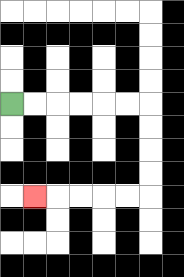{'start': '[0, 4]', 'end': '[1, 8]', 'path_directions': 'R,R,R,R,R,R,D,D,D,D,L,L,L,L,L', 'path_coordinates': '[[0, 4], [1, 4], [2, 4], [3, 4], [4, 4], [5, 4], [6, 4], [6, 5], [6, 6], [6, 7], [6, 8], [5, 8], [4, 8], [3, 8], [2, 8], [1, 8]]'}